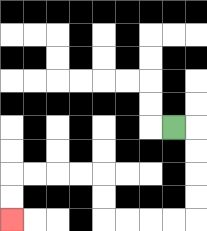{'start': '[7, 5]', 'end': '[0, 9]', 'path_directions': 'R,D,D,D,D,L,L,L,L,U,U,L,L,L,L,D,D', 'path_coordinates': '[[7, 5], [8, 5], [8, 6], [8, 7], [8, 8], [8, 9], [7, 9], [6, 9], [5, 9], [4, 9], [4, 8], [4, 7], [3, 7], [2, 7], [1, 7], [0, 7], [0, 8], [0, 9]]'}